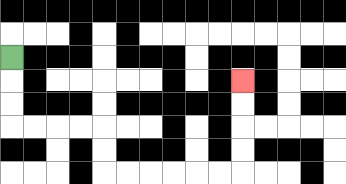{'start': '[0, 2]', 'end': '[10, 3]', 'path_directions': 'D,D,D,R,R,R,R,D,D,R,R,R,R,R,R,U,U,U,U', 'path_coordinates': '[[0, 2], [0, 3], [0, 4], [0, 5], [1, 5], [2, 5], [3, 5], [4, 5], [4, 6], [4, 7], [5, 7], [6, 7], [7, 7], [8, 7], [9, 7], [10, 7], [10, 6], [10, 5], [10, 4], [10, 3]]'}